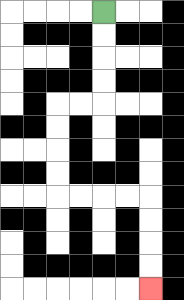{'start': '[4, 0]', 'end': '[6, 12]', 'path_directions': 'D,D,D,D,L,L,D,D,D,D,R,R,R,R,D,D,D,D', 'path_coordinates': '[[4, 0], [4, 1], [4, 2], [4, 3], [4, 4], [3, 4], [2, 4], [2, 5], [2, 6], [2, 7], [2, 8], [3, 8], [4, 8], [5, 8], [6, 8], [6, 9], [6, 10], [6, 11], [6, 12]]'}